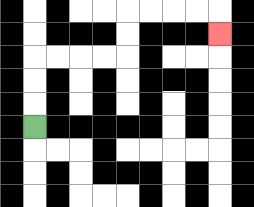{'start': '[1, 5]', 'end': '[9, 1]', 'path_directions': 'U,U,U,R,R,R,R,U,U,R,R,R,R,D', 'path_coordinates': '[[1, 5], [1, 4], [1, 3], [1, 2], [2, 2], [3, 2], [4, 2], [5, 2], [5, 1], [5, 0], [6, 0], [7, 0], [8, 0], [9, 0], [9, 1]]'}